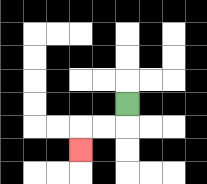{'start': '[5, 4]', 'end': '[3, 6]', 'path_directions': 'D,L,L,D', 'path_coordinates': '[[5, 4], [5, 5], [4, 5], [3, 5], [3, 6]]'}